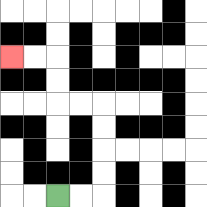{'start': '[2, 8]', 'end': '[0, 2]', 'path_directions': 'R,R,U,U,U,U,L,L,U,U,L,L', 'path_coordinates': '[[2, 8], [3, 8], [4, 8], [4, 7], [4, 6], [4, 5], [4, 4], [3, 4], [2, 4], [2, 3], [2, 2], [1, 2], [0, 2]]'}